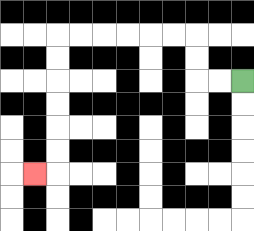{'start': '[10, 3]', 'end': '[1, 7]', 'path_directions': 'L,L,U,U,L,L,L,L,L,L,D,D,D,D,D,D,L', 'path_coordinates': '[[10, 3], [9, 3], [8, 3], [8, 2], [8, 1], [7, 1], [6, 1], [5, 1], [4, 1], [3, 1], [2, 1], [2, 2], [2, 3], [2, 4], [2, 5], [2, 6], [2, 7], [1, 7]]'}